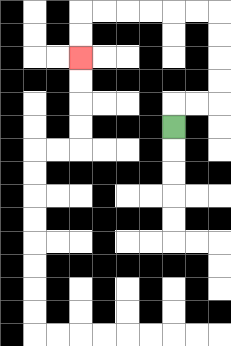{'start': '[7, 5]', 'end': '[3, 2]', 'path_directions': 'U,R,R,U,U,U,U,L,L,L,L,L,L,D,D', 'path_coordinates': '[[7, 5], [7, 4], [8, 4], [9, 4], [9, 3], [9, 2], [9, 1], [9, 0], [8, 0], [7, 0], [6, 0], [5, 0], [4, 0], [3, 0], [3, 1], [3, 2]]'}